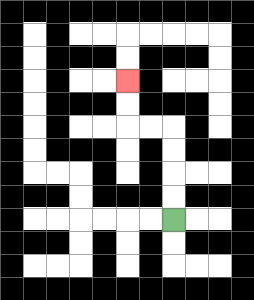{'start': '[7, 9]', 'end': '[5, 3]', 'path_directions': 'U,U,U,U,L,L,U,U', 'path_coordinates': '[[7, 9], [7, 8], [7, 7], [7, 6], [7, 5], [6, 5], [5, 5], [5, 4], [5, 3]]'}